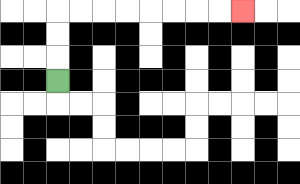{'start': '[2, 3]', 'end': '[10, 0]', 'path_directions': 'U,U,U,R,R,R,R,R,R,R,R', 'path_coordinates': '[[2, 3], [2, 2], [2, 1], [2, 0], [3, 0], [4, 0], [5, 0], [6, 0], [7, 0], [8, 0], [9, 0], [10, 0]]'}